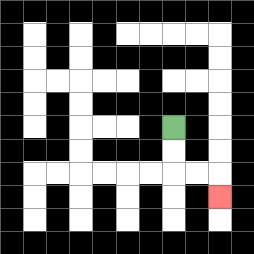{'start': '[7, 5]', 'end': '[9, 8]', 'path_directions': 'D,D,R,R,D', 'path_coordinates': '[[7, 5], [7, 6], [7, 7], [8, 7], [9, 7], [9, 8]]'}